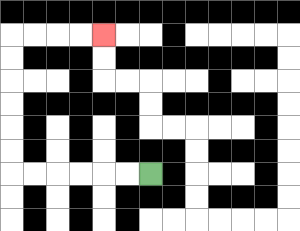{'start': '[6, 7]', 'end': '[4, 1]', 'path_directions': 'L,L,L,L,L,L,U,U,U,U,U,U,R,R,R,R', 'path_coordinates': '[[6, 7], [5, 7], [4, 7], [3, 7], [2, 7], [1, 7], [0, 7], [0, 6], [0, 5], [0, 4], [0, 3], [0, 2], [0, 1], [1, 1], [2, 1], [3, 1], [4, 1]]'}